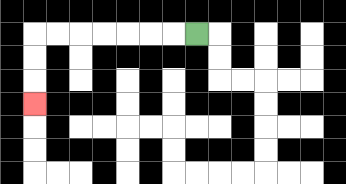{'start': '[8, 1]', 'end': '[1, 4]', 'path_directions': 'L,L,L,L,L,L,L,D,D,D', 'path_coordinates': '[[8, 1], [7, 1], [6, 1], [5, 1], [4, 1], [3, 1], [2, 1], [1, 1], [1, 2], [1, 3], [1, 4]]'}